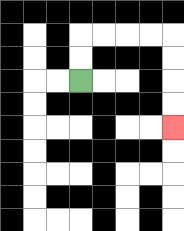{'start': '[3, 3]', 'end': '[7, 5]', 'path_directions': 'U,U,R,R,R,R,D,D,D,D', 'path_coordinates': '[[3, 3], [3, 2], [3, 1], [4, 1], [5, 1], [6, 1], [7, 1], [7, 2], [7, 3], [7, 4], [7, 5]]'}